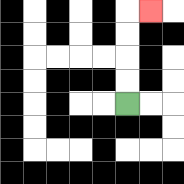{'start': '[5, 4]', 'end': '[6, 0]', 'path_directions': 'U,U,U,U,R', 'path_coordinates': '[[5, 4], [5, 3], [5, 2], [5, 1], [5, 0], [6, 0]]'}